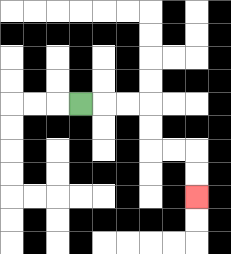{'start': '[3, 4]', 'end': '[8, 8]', 'path_directions': 'R,R,R,D,D,R,R,D,D', 'path_coordinates': '[[3, 4], [4, 4], [5, 4], [6, 4], [6, 5], [6, 6], [7, 6], [8, 6], [8, 7], [8, 8]]'}